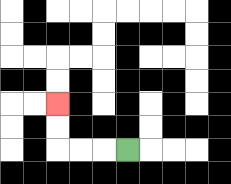{'start': '[5, 6]', 'end': '[2, 4]', 'path_directions': 'L,L,L,U,U', 'path_coordinates': '[[5, 6], [4, 6], [3, 6], [2, 6], [2, 5], [2, 4]]'}